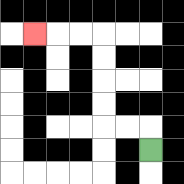{'start': '[6, 6]', 'end': '[1, 1]', 'path_directions': 'U,L,L,U,U,U,U,L,L,L', 'path_coordinates': '[[6, 6], [6, 5], [5, 5], [4, 5], [4, 4], [4, 3], [4, 2], [4, 1], [3, 1], [2, 1], [1, 1]]'}